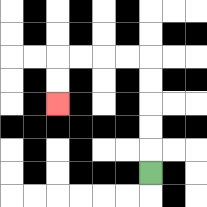{'start': '[6, 7]', 'end': '[2, 4]', 'path_directions': 'U,U,U,U,U,L,L,L,L,D,D', 'path_coordinates': '[[6, 7], [6, 6], [6, 5], [6, 4], [6, 3], [6, 2], [5, 2], [4, 2], [3, 2], [2, 2], [2, 3], [2, 4]]'}